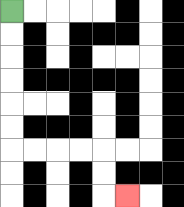{'start': '[0, 0]', 'end': '[5, 8]', 'path_directions': 'D,D,D,D,D,D,R,R,R,R,D,D,R', 'path_coordinates': '[[0, 0], [0, 1], [0, 2], [0, 3], [0, 4], [0, 5], [0, 6], [1, 6], [2, 6], [3, 6], [4, 6], [4, 7], [4, 8], [5, 8]]'}